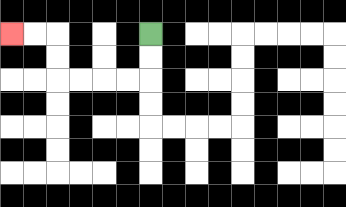{'start': '[6, 1]', 'end': '[0, 1]', 'path_directions': 'D,D,L,L,L,L,U,U,L,L', 'path_coordinates': '[[6, 1], [6, 2], [6, 3], [5, 3], [4, 3], [3, 3], [2, 3], [2, 2], [2, 1], [1, 1], [0, 1]]'}